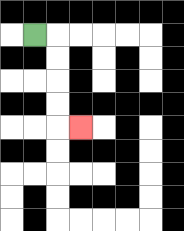{'start': '[1, 1]', 'end': '[3, 5]', 'path_directions': 'R,D,D,D,D,R', 'path_coordinates': '[[1, 1], [2, 1], [2, 2], [2, 3], [2, 4], [2, 5], [3, 5]]'}